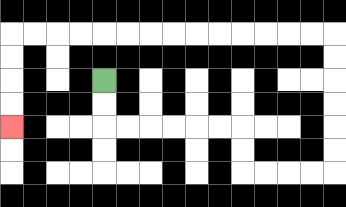{'start': '[4, 3]', 'end': '[0, 5]', 'path_directions': 'D,D,R,R,R,R,R,R,D,D,R,R,R,R,U,U,U,U,U,U,L,L,L,L,L,L,L,L,L,L,L,L,L,L,D,D,D,D', 'path_coordinates': '[[4, 3], [4, 4], [4, 5], [5, 5], [6, 5], [7, 5], [8, 5], [9, 5], [10, 5], [10, 6], [10, 7], [11, 7], [12, 7], [13, 7], [14, 7], [14, 6], [14, 5], [14, 4], [14, 3], [14, 2], [14, 1], [13, 1], [12, 1], [11, 1], [10, 1], [9, 1], [8, 1], [7, 1], [6, 1], [5, 1], [4, 1], [3, 1], [2, 1], [1, 1], [0, 1], [0, 2], [0, 3], [0, 4], [0, 5]]'}